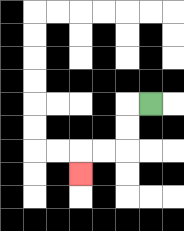{'start': '[6, 4]', 'end': '[3, 7]', 'path_directions': 'L,D,D,L,L,D', 'path_coordinates': '[[6, 4], [5, 4], [5, 5], [5, 6], [4, 6], [3, 6], [3, 7]]'}